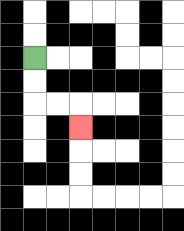{'start': '[1, 2]', 'end': '[3, 5]', 'path_directions': 'D,D,R,R,D', 'path_coordinates': '[[1, 2], [1, 3], [1, 4], [2, 4], [3, 4], [3, 5]]'}